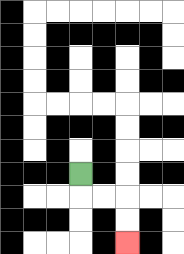{'start': '[3, 7]', 'end': '[5, 10]', 'path_directions': 'D,R,R,D,D', 'path_coordinates': '[[3, 7], [3, 8], [4, 8], [5, 8], [5, 9], [5, 10]]'}